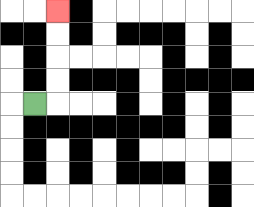{'start': '[1, 4]', 'end': '[2, 0]', 'path_directions': 'R,U,U,U,U', 'path_coordinates': '[[1, 4], [2, 4], [2, 3], [2, 2], [2, 1], [2, 0]]'}